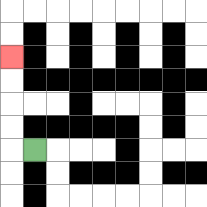{'start': '[1, 6]', 'end': '[0, 2]', 'path_directions': 'L,U,U,U,U', 'path_coordinates': '[[1, 6], [0, 6], [0, 5], [0, 4], [0, 3], [0, 2]]'}